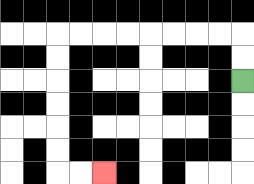{'start': '[10, 3]', 'end': '[4, 7]', 'path_directions': 'U,U,L,L,L,L,L,L,L,L,D,D,D,D,D,D,R,R', 'path_coordinates': '[[10, 3], [10, 2], [10, 1], [9, 1], [8, 1], [7, 1], [6, 1], [5, 1], [4, 1], [3, 1], [2, 1], [2, 2], [2, 3], [2, 4], [2, 5], [2, 6], [2, 7], [3, 7], [4, 7]]'}